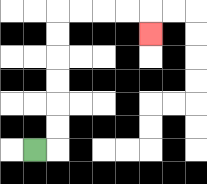{'start': '[1, 6]', 'end': '[6, 1]', 'path_directions': 'R,U,U,U,U,U,U,R,R,R,R,D', 'path_coordinates': '[[1, 6], [2, 6], [2, 5], [2, 4], [2, 3], [2, 2], [2, 1], [2, 0], [3, 0], [4, 0], [5, 0], [6, 0], [6, 1]]'}